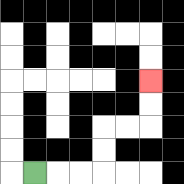{'start': '[1, 7]', 'end': '[6, 3]', 'path_directions': 'R,R,R,U,U,R,R,U,U', 'path_coordinates': '[[1, 7], [2, 7], [3, 7], [4, 7], [4, 6], [4, 5], [5, 5], [6, 5], [6, 4], [6, 3]]'}